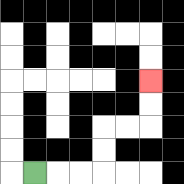{'start': '[1, 7]', 'end': '[6, 3]', 'path_directions': 'R,R,R,U,U,R,R,U,U', 'path_coordinates': '[[1, 7], [2, 7], [3, 7], [4, 7], [4, 6], [4, 5], [5, 5], [6, 5], [6, 4], [6, 3]]'}